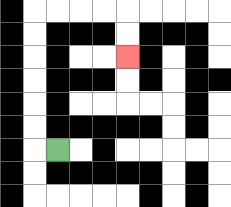{'start': '[2, 6]', 'end': '[5, 2]', 'path_directions': 'L,U,U,U,U,U,U,R,R,R,R,D,D', 'path_coordinates': '[[2, 6], [1, 6], [1, 5], [1, 4], [1, 3], [1, 2], [1, 1], [1, 0], [2, 0], [3, 0], [4, 0], [5, 0], [5, 1], [5, 2]]'}